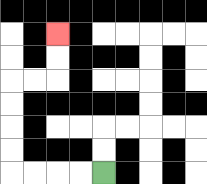{'start': '[4, 7]', 'end': '[2, 1]', 'path_directions': 'L,L,L,L,U,U,U,U,R,R,U,U', 'path_coordinates': '[[4, 7], [3, 7], [2, 7], [1, 7], [0, 7], [0, 6], [0, 5], [0, 4], [0, 3], [1, 3], [2, 3], [2, 2], [2, 1]]'}